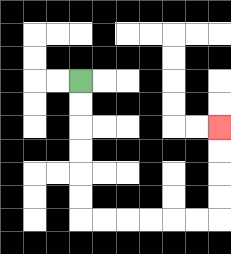{'start': '[3, 3]', 'end': '[9, 5]', 'path_directions': 'D,D,D,D,D,D,R,R,R,R,R,R,U,U,U,U', 'path_coordinates': '[[3, 3], [3, 4], [3, 5], [3, 6], [3, 7], [3, 8], [3, 9], [4, 9], [5, 9], [6, 9], [7, 9], [8, 9], [9, 9], [9, 8], [9, 7], [9, 6], [9, 5]]'}